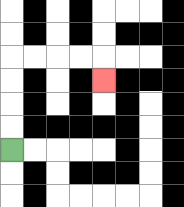{'start': '[0, 6]', 'end': '[4, 3]', 'path_directions': 'U,U,U,U,R,R,R,R,D', 'path_coordinates': '[[0, 6], [0, 5], [0, 4], [0, 3], [0, 2], [1, 2], [2, 2], [3, 2], [4, 2], [4, 3]]'}